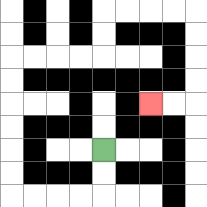{'start': '[4, 6]', 'end': '[6, 4]', 'path_directions': 'D,D,L,L,L,L,U,U,U,U,U,U,R,R,R,R,U,U,R,R,R,R,D,D,D,D,L,L', 'path_coordinates': '[[4, 6], [4, 7], [4, 8], [3, 8], [2, 8], [1, 8], [0, 8], [0, 7], [0, 6], [0, 5], [0, 4], [0, 3], [0, 2], [1, 2], [2, 2], [3, 2], [4, 2], [4, 1], [4, 0], [5, 0], [6, 0], [7, 0], [8, 0], [8, 1], [8, 2], [8, 3], [8, 4], [7, 4], [6, 4]]'}